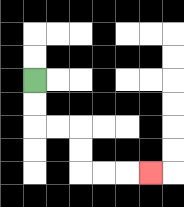{'start': '[1, 3]', 'end': '[6, 7]', 'path_directions': 'D,D,R,R,D,D,R,R,R', 'path_coordinates': '[[1, 3], [1, 4], [1, 5], [2, 5], [3, 5], [3, 6], [3, 7], [4, 7], [5, 7], [6, 7]]'}